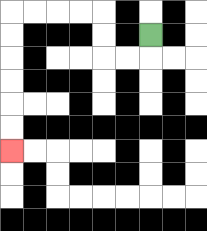{'start': '[6, 1]', 'end': '[0, 6]', 'path_directions': 'D,L,L,U,U,L,L,L,L,D,D,D,D,D,D', 'path_coordinates': '[[6, 1], [6, 2], [5, 2], [4, 2], [4, 1], [4, 0], [3, 0], [2, 0], [1, 0], [0, 0], [0, 1], [0, 2], [0, 3], [0, 4], [0, 5], [0, 6]]'}